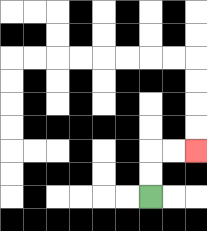{'start': '[6, 8]', 'end': '[8, 6]', 'path_directions': 'U,U,R,R', 'path_coordinates': '[[6, 8], [6, 7], [6, 6], [7, 6], [8, 6]]'}